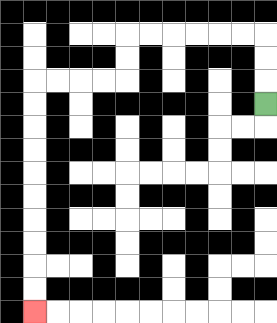{'start': '[11, 4]', 'end': '[1, 13]', 'path_directions': 'U,U,U,L,L,L,L,L,L,D,D,L,L,L,L,D,D,D,D,D,D,D,D,D,D', 'path_coordinates': '[[11, 4], [11, 3], [11, 2], [11, 1], [10, 1], [9, 1], [8, 1], [7, 1], [6, 1], [5, 1], [5, 2], [5, 3], [4, 3], [3, 3], [2, 3], [1, 3], [1, 4], [1, 5], [1, 6], [1, 7], [1, 8], [1, 9], [1, 10], [1, 11], [1, 12], [1, 13]]'}